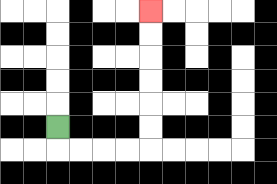{'start': '[2, 5]', 'end': '[6, 0]', 'path_directions': 'D,R,R,R,R,U,U,U,U,U,U', 'path_coordinates': '[[2, 5], [2, 6], [3, 6], [4, 6], [5, 6], [6, 6], [6, 5], [6, 4], [6, 3], [6, 2], [6, 1], [6, 0]]'}